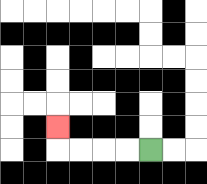{'start': '[6, 6]', 'end': '[2, 5]', 'path_directions': 'L,L,L,L,U', 'path_coordinates': '[[6, 6], [5, 6], [4, 6], [3, 6], [2, 6], [2, 5]]'}